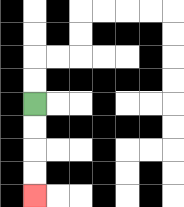{'start': '[1, 4]', 'end': '[1, 8]', 'path_directions': 'D,D,D,D', 'path_coordinates': '[[1, 4], [1, 5], [1, 6], [1, 7], [1, 8]]'}